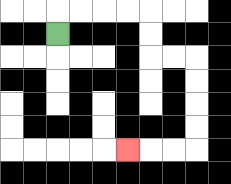{'start': '[2, 1]', 'end': '[5, 6]', 'path_directions': 'U,R,R,R,R,D,D,R,R,D,D,D,D,L,L,L', 'path_coordinates': '[[2, 1], [2, 0], [3, 0], [4, 0], [5, 0], [6, 0], [6, 1], [6, 2], [7, 2], [8, 2], [8, 3], [8, 4], [8, 5], [8, 6], [7, 6], [6, 6], [5, 6]]'}